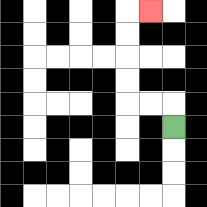{'start': '[7, 5]', 'end': '[6, 0]', 'path_directions': 'U,L,L,U,U,U,U,R', 'path_coordinates': '[[7, 5], [7, 4], [6, 4], [5, 4], [5, 3], [5, 2], [5, 1], [5, 0], [6, 0]]'}